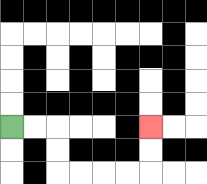{'start': '[0, 5]', 'end': '[6, 5]', 'path_directions': 'R,R,D,D,R,R,R,R,U,U', 'path_coordinates': '[[0, 5], [1, 5], [2, 5], [2, 6], [2, 7], [3, 7], [4, 7], [5, 7], [6, 7], [6, 6], [6, 5]]'}